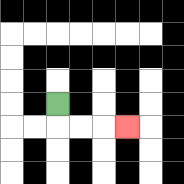{'start': '[2, 4]', 'end': '[5, 5]', 'path_directions': 'D,R,R,R', 'path_coordinates': '[[2, 4], [2, 5], [3, 5], [4, 5], [5, 5]]'}